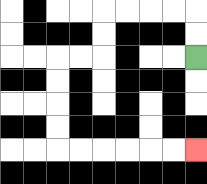{'start': '[8, 2]', 'end': '[8, 6]', 'path_directions': 'U,U,L,L,L,L,D,D,L,L,D,D,D,D,R,R,R,R,R,R', 'path_coordinates': '[[8, 2], [8, 1], [8, 0], [7, 0], [6, 0], [5, 0], [4, 0], [4, 1], [4, 2], [3, 2], [2, 2], [2, 3], [2, 4], [2, 5], [2, 6], [3, 6], [4, 6], [5, 6], [6, 6], [7, 6], [8, 6]]'}